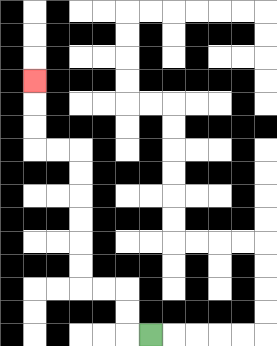{'start': '[6, 14]', 'end': '[1, 3]', 'path_directions': 'L,U,U,L,L,U,U,U,U,U,U,L,L,U,U,U', 'path_coordinates': '[[6, 14], [5, 14], [5, 13], [5, 12], [4, 12], [3, 12], [3, 11], [3, 10], [3, 9], [3, 8], [3, 7], [3, 6], [2, 6], [1, 6], [1, 5], [1, 4], [1, 3]]'}